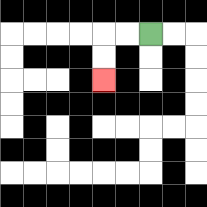{'start': '[6, 1]', 'end': '[4, 3]', 'path_directions': 'L,L,D,D', 'path_coordinates': '[[6, 1], [5, 1], [4, 1], [4, 2], [4, 3]]'}